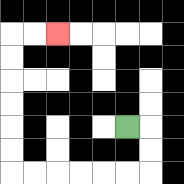{'start': '[5, 5]', 'end': '[2, 1]', 'path_directions': 'R,D,D,L,L,L,L,L,L,U,U,U,U,U,U,R,R', 'path_coordinates': '[[5, 5], [6, 5], [6, 6], [6, 7], [5, 7], [4, 7], [3, 7], [2, 7], [1, 7], [0, 7], [0, 6], [0, 5], [0, 4], [0, 3], [0, 2], [0, 1], [1, 1], [2, 1]]'}